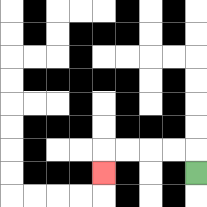{'start': '[8, 7]', 'end': '[4, 7]', 'path_directions': 'U,L,L,L,L,D', 'path_coordinates': '[[8, 7], [8, 6], [7, 6], [6, 6], [5, 6], [4, 6], [4, 7]]'}